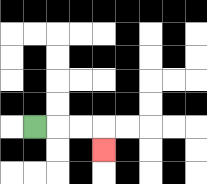{'start': '[1, 5]', 'end': '[4, 6]', 'path_directions': 'R,R,R,D', 'path_coordinates': '[[1, 5], [2, 5], [3, 5], [4, 5], [4, 6]]'}